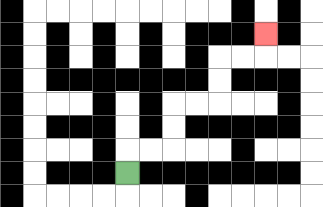{'start': '[5, 7]', 'end': '[11, 1]', 'path_directions': 'U,R,R,U,U,R,R,U,U,R,R,U', 'path_coordinates': '[[5, 7], [5, 6], [6, 6], [7, 6], [7, 5], [7, 4], [8, 4], [9, 4], [9, 3], [9, 2], [10, 2], [11, 2], [11, 1]]'}